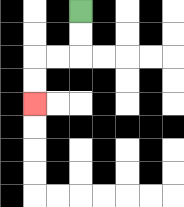{'start': '[3, 0]', 'end': '[1, 4]', 'path_directions': 'D,D,L,L,D,D', 'path_coordinates': '[[3, 0], [3, 1], [3, 2], [2, 2], [1, 2], [1, 3], [1, 4]]'}